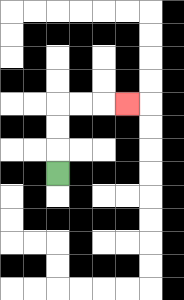{'start': '[2, 7]', 'end': '[5, 4]', 'path_directions': 'U,U,U,R,R,R', 'path_coordinates': '[[2, 7], [2, 6], [2, 5], [2, 4], [3, 4], [4, 4], [5, 4]]'}